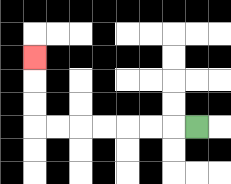{'start': '[8, 5]', 'end': '[1, 2]', 'path_directions': 'L,L,L,L,L,L,L,U,U,U', 'path_coordinates': '[[8, 5], [7, 5], [6, 5], [5, 5], [4, 5], [3, 5], [2, 5], [1, 5], [1, 4], [1, 3], [1, 2]]'}